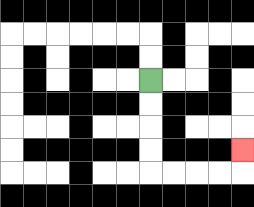{'start': '[6, 3]', 'end': '[10, 6]', 'path_directions': 'D,D,D,D,R,R,R,R,U', 'path_coordinates': '[[6, 3], [6, 4], [6, 5], [6, 6], [6, 7], [7, 7], [8, 7], [9, 7], [10, 7], [10, 6]]'}